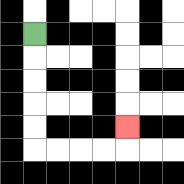{'start': '[1, 1]', 'end': '[5, 5]', 'path_directions': 'D,D,D,D,D,R,R,R,R,U', 'path_coordinates': '[[1, 1], [1, 2], [1, 3], [1, 4], [1, 5], [1, 6], [2, 6], [3, 6], [4, 6], [5, 6], [5, 5]]'}